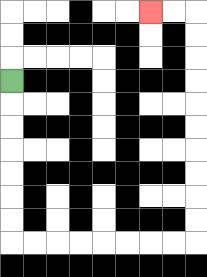{'start': '[0, 3]', 'end': '[6, 0]', 'path_directions': 'D,D,D,D,D,D,D,R,R,R,R,R,R,R,R,U,U,U,U,U,U,U,U,U,U,L,L', 'path_coordinates': '[[0, 3], [0, 4], [0, 5], [0, 6], [0, 7], [0, 8], [0, 9], [0, 10], [1, 10], [2, 10], [3, 10], [4, 10], [5, 10], [6, 10], [7, 10], [8, 10], [8, 9], [8, 8], [8, 7], [8, 6], [8, 5], [8, 4], [8, 3], [8, 2], [8, 1], [8, 0], [7, 0], [6, 0]]'}